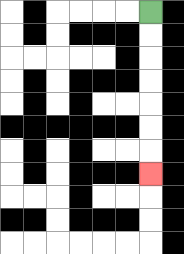{'start': '[6, 0]', 'end': '[6, 7]', 'path_directions': 'D,D,D,D,D,D,D', 'path_coordinates': '[[6, 0], [6, 1], [6, 2], [6, 3], [6, 4], [6, 5], [6, 6], [6, 7]]'}